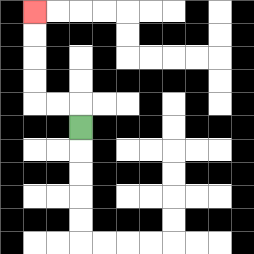{'start': '[3, 5]', 'end': '[1, 0]', 'path_directions': 'U,L,L,U,U,U,U', 'path_coordinates': '[[3, 5], [3, 4], [2, 4], [1, 4], [1, 3], [1, 2], [1, 1], [1, 0]]'}